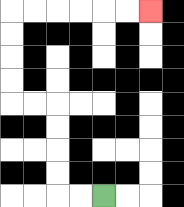{'start': '[4, 8]', 'end': '[6, 0]', 'path_directions': 'L,L,U,U,U,U,L,L,U,U,U,U,R,R,R,R,R,R', 'path_coordinates': '[[4, 8], [3, 8], [2, 8], [2, 7], [2, 6], [2, 5], [2, 4], [1, 4], [0, 4], [0, 3], [0, 2], [0, 1], [0, 0], [1, 0], [2, 0], [3, 0], [4, 0], [5, 0], [6, 0]]'}